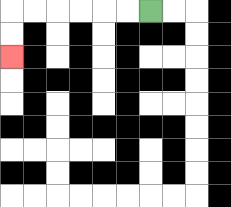{'start': '[6, 0]', 'end': '[0, 2]', 'path_directions': 'L,L,L,L,L,L,D,D', 'path_coordinates': '[[6, 0], [5, 0], [4, 0], [3, 0], [2, 0], [1, 0], [0, 0], [0, 1], [0, 2]]'}